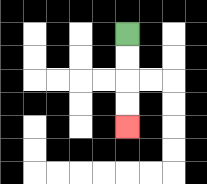{'start': '[5, 1]', 'end': '[5, 5]', 'path_directions': 'D,D,D,D', 'path_coordinates': '[[5, 1], [5, 2], [5, 3], [5, 4], [5, 5]]'}